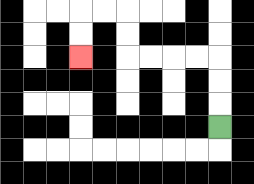{'start': '[9, 5]', 'end': '[3, 2]', 'path_directions': 'U,U,U,L,L,L,L,U,U,L,L,D,D', 'path_coordinates': '[[9, 5], [9, 4], [9, 3], [9, 2], [8, 2], [7, 2], [6, 2], [5, 2], [5, 1], [5, 0], [4, 0], [3, 0], [3, 1], [3, 2]]'}